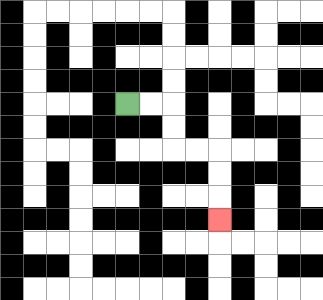{'start': '[5, 4]', 'end': '[9, 9]', 'path_directions': 'R,R,D,D,R,R,D,D,D', 'path_coordinates': '[[5, 4], [6, 4], [7, 4], [7, 5], [7, 6], [8, 6], [9, 6], [9, 7], [9, 8], [9, 9]]'}